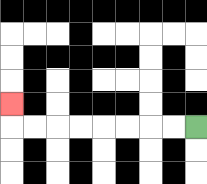{'start': '[8, 5]', 'end': '[0, 4]', 'path_directions': 'L,L,L,L,L,L,L,L,U', 'path_coordinates': '[[8, 5], [7, 5], [6, 5], [5, 5], [4, 5], [3, 5], [2, 5], [1, 5], [0, 5], [0, 4]]'}